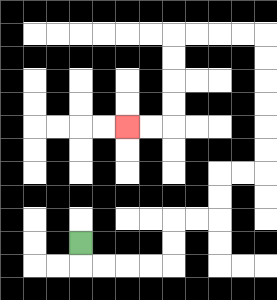{'start': '[3, 10]', 'end': '[5, 5]', 'path_directions': 'D,R,R,R,R,U,U,R,R,U,U,R,R,U,U,U,U,U,U,L,L,L,L,D,D,D,D,L,L', 'path_coordinates': '[[3, 10], [3, 11], [4, 11], [5, 11], [6, 11], [7, 11], [7, 10], [7, 9], [8, 9], [9, 9], [9, 8], [9, 7], [10, 7], [11, 7], [11, 6], [11, 5], [11, 4], [11, 3], [11, 2], [11, 1], [10, 1], [9, 1], [8, 1], [7, 1], [7, 2], [7, 3], [7, 4], [7, 5], [6, 5], [5, 5]]'}